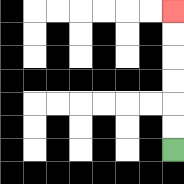{'start': '[7, 6]', 'end': '[7, 0]', 'path_directions': 'U,U,U,U,U,U', 'path_coordinates': '[[7, 6], [7, 5], [7, 4], [7, 3], [7, 2], [7, 1], [7, 0]]'}